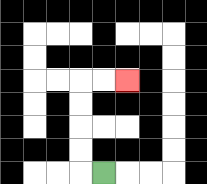{'start': '[4, 7]', 'end': '[5, 3]', 'path_directions': 'L,U,U,U,U,R,R', 'path_coordinates': '[[4, 7], [3, 7], [3, 6], [3, 5], [3, 4], [3, 3], [4, 3], [5, 3]]'}